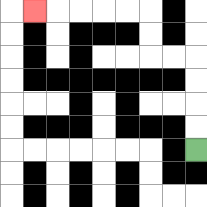{'start': '[8, 6]', 'end': '[1, 0]', 'path_directions': 'U,U,U,U,L,L,U,U,L,L,L,L,L', 'path_coordinates': '[[8, 6], [8, 5], [8, 4], [8, 3], [8, 2], [7, 2], [6, 2], [6, 1], [6, 0], [5, 0], [4, 0], [3, 0], [2, 0], [1, 0]]'}